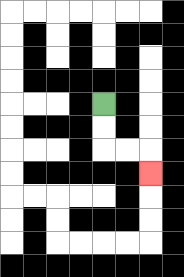{'start': '[4, 4]', 'end': '[6, 7]', 'path_directions': 'D,D,R,R,D', 'path_coordinates': '[[4, 4], [4, 5], [4, 6], [5, 6], [6, 6], [6, 7]]'}